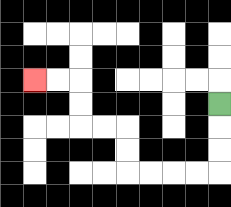{'start': '[9, 4]', 'end': '[1, 3]', 'path_directions': 'D,D,D,L,L,L,L,U,U,L,L,U,U,L,L', 'path_coordinates': '[[9, 4], [9, 5], [9, 6], [9, 7], [8, 7], [7, 7], [6, 7], [5, 7], [5, 6], [5, 5], [4, 5], [3, 5], [3, 4], [3, 3], [2, 3], [1, 3]]'}